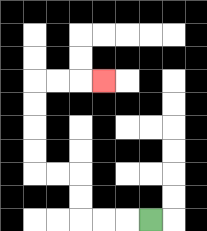{'start': '[6, 9]', 'end': '[4, 3]', 'path_directions': 'L,L,L,U,U,L,L,U,U,U,U,R,R,R', 'path_coordinates': '[[6, 9], [5, 9], [4, 9], [3, 9], [3, 8], [3, 7], [2, 7], [1, 7], [1, 6], [1, 5], [1, 4], [1, 3], [2, 3], [3, 3], [4, 3]]'}